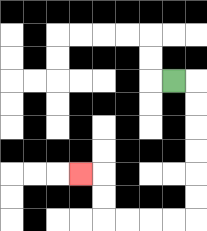{'start': '[7, 3]', 'end': '[3, 7]', 'path_directions': 'R,D,D,D,D,D,D,L,L,L,L,U,U,L', 'path_coordinates': '[[7, 3], [8, 3], [8, 4], [8, 5], [8, 6], [8, 7], [8, 8], [8, 9], [7, 9], [6, 9], [5, 9], [4, 9], [4, 8], [4, 7], [3, 7]]'}